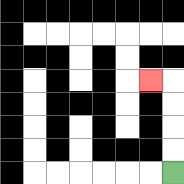{'start': '[7, 7]', 'end': '[6, 3]', 'path_directions': 'U,U,U,U,L', 'path_coordinates': '[[7, 7], [7, 6], [7, 5], [7, 4], [7, 3], [6, 3]]'}